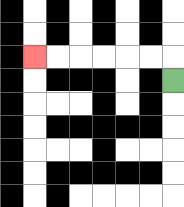{'start': '[7, 3]', 'end': '[1, 2]', 'path_directions': 'U,L,L,L,L,L,L', 'path_coordinates': '[[7, 3], [7, 2], [6, 2], [5, 2], [4, 2], [3, 2], [2, 2], [1, 2]]'}